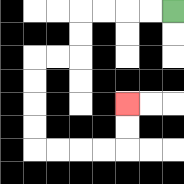{'start': '[7, 0]', 'end': '[5, 4]', 'path_directions': 'L,L,L,L,D,D,L,L,D,D,D,D,R,R,R,R,U,U', 'path_coordinates': '[[7, 0], [6, 0], [5, 0], [4, 0], [3, 0], [3, 1], [3, 2], [2, 2], [1, 2], [1, 3], [1, 4], [1, 5], [1, 6], [2, 6], [3, 6], [4, 6], [5, 6], [5, 5], [5, 4]]'}